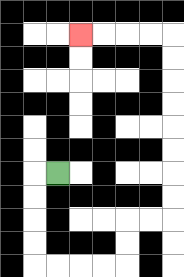{'start': '[2, 7]', 'end': '[3, 1]', 'path_directions': 'L,D,D,D,D,R,R,R,R,U,U,R,R,U,U,U,U,U,U,U,U,L,L,L,L', 'path_coordinates': '[[2, 7], [1, 7], [1, 8], [1, 9], [1, 10], [1, 11], [2, 11], [3, 11], [4, 11], [5, 11], [5, 10], [5, 9], [6, 9], [7, 9], [7, 8], [7, 7], [7, 6], [7, 5], [7, 4], [7, 3], [7, 2], [7, 1], [6, 1], [5, 1], [4, 1], [3, 1]]'}